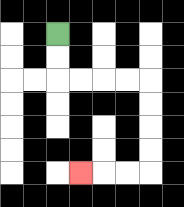{'start': '[2, 1]', 'end': '[3, 7]', 'path_directions': 'D,D,R,R,R,R,D,D,D,D,L,L,L', 'path_coordinates': '[[2, 1], [2, 2], [2, 3], [3, 3], [4, 3], [5, 3], [6, 3], [6, 4], [6, 5], [6, 6], [6, 7], [5, 7], [4, 7], [3, 7]]'}